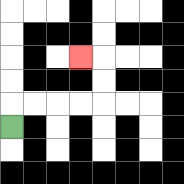{'start': '[0, 5]', 'end': '[3, 2]', 'path_directions': 'U,R,R,R,R,U,U,L', 'path_coordinates': '[[0, 5], [0, 4], [1, 4], [2, 4], [3, 4], [4, 4], [4, 3], [4, 2], [3, 2]]'}